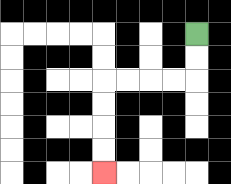{'start': '[8, 1]', 'end': '[4, 7]', 'path_directions': 'D,D,L,L,L,L,D,D,D,D', 'path_coordinates': '[[8, 1], [8, 2], [8, 3], [7, 3], [6, 3], [5, 3], [4, 3], [4, 4], [4, 5], [4, 6], [4, 7]]'}